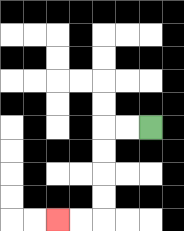{'start': '[6, 5]', 'end': '[2, 9]', 'path_directions': 'L,L,D,D,D,D,L,L', 'path_coordinates': '[[6, 5], [5, 5], [4, 5], [4, 6], [4, 7], [4, 8], [4, 9], [3, 9], [2, 9]]'}